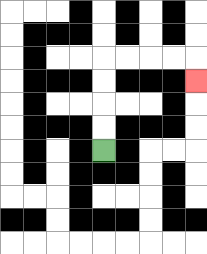{'start': '[4, 6]', 'end': '[8, 3]', 'path_directions': 'U,U,U,U,R,R,R,R,D', 'path_coordinates': '[[4, 6], [4, 5], [4, 4], [4, 3], [4, 2], [5, 2], [6, 2], [7, 2], [8, 2], [8, 3]]'}